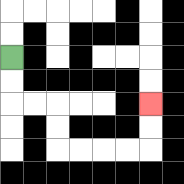{'start': '[0, 2]', 'end': '[6, 4]', 'path_directions': 'D,D,R,R,D,D,R,R,R,R,U,U', 'path_coordinates': '[[0, 2], [0, 3], [0, 4], [1, 4], [2, 4], [2, 5], [2, 6], [3, 6], [4, 6], [5, 6], [6, 6], [6, 5], [6, 4]]'}